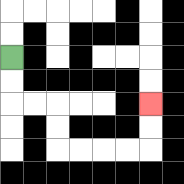{'start': '[0, 2]', 'end': '[6, 4]', 'path_directions': 'D,D,R,R,D,D,R,R,R,R,U,U', 'path_coordinates': '[[0, 2], [0, 3], [0, 4], [1, 4], [2, 4], [2, 5], [2, 6], [3, 6], [4, 6], [5, 6], [6, 6], [6, 5], [6, 4]]'}